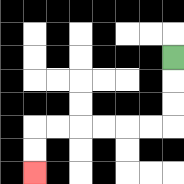{'start': '[7, 2]', 'end': '[1, 7]', 'path_directions': 'D,D,D,L,L,L,L,L,L,D,D', 'path_coordinates': '[[7, 2], [7, 3], [7, 4], [7, 5], [6, 5], [5, 5], [4, 5], [3, 5], [2, 5], [1, 5], [1, 6], [1, 7]]'}